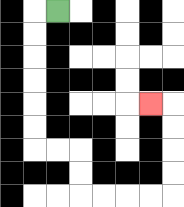{'start': '[2, 0]', 'end': '[6, 4]', 'path_directions': 'L,D,D,D,D,D,D,R,R,D,D,R,R,R,R,U,U,U,U,L', 'path_coordinates': '[[2, 0], [1, 0], [1, 1], [1, 2], [1, 3], [1, 4], [1, 5], [1, 6], [2, 6], [3, 6], [3, 7], [3, 8], [4, 8], [5, 8], [6, 8], [7, 8], [7, 7], [7, 6], [7, 5], [7, 4], [6, 4]]'}